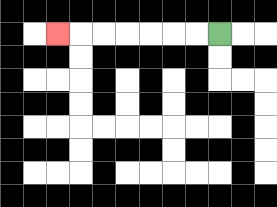{'start': '[9, 1]', 'end': '[2, 1]', 'path_directions': 'L,L,L,L,L,L,L', 'path_coordinates': '[[9, 1], [8, 1], [7, 1], [6, 1], [5, 1], [4, 1], [3, 1], [2, 1]]'}